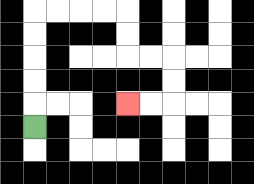{'start': '[1, 5]', 'end': '[5, 4]', 'path_directions': 'U,U,U,U,U,R,R,R,R,D,D,R,R,D,D,L,L', 'path_coordinates': '[[1, 5], [1, 4], [1, 3], [1, 2], [1, 1], [1, 0], [2, 0], [3, 0], [4, 0], [5, 0], [5, 1], [5, 2], [6, 2], [7, 2], [7, 3], [7, 4], [6, 4], [5, 4]]'}